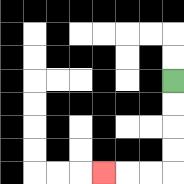{'start': '[7, 3]', 'end': '[4, 7]', 'path_directions': 'D,D,D,D,L,L,L', 'path_coordinates': '[[7, 3], [7, 4], [7, 5], [7, 6], [7, 7], [6, 7], [5, 7], [4, 7]]'}